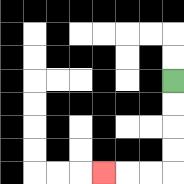{'start': '[7, 3]', 'end': '[4, 7]', 'path_directions': 'D,D,D,D,L,L,L', 'path_coordinates': '[[7, 3], [7, 4], [7, 5], [7, 6], [7, 7], [6, 7], [5, 7], [4, 7]]'}